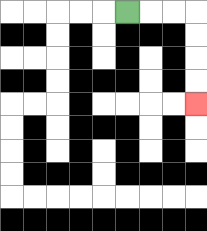{'start': '[5, 0]', 'end': '[8, 4]', 'path_directions': 'R,R,R,D,D,D,D', 'path_coordinates': '[[5, 0], [6, 0], [7, 0], [8, 0], [8, 1], [8, 2], [8, 3], [8, 4]]'}